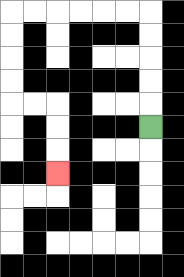{'start': '[6, 5]', 'end': '[2, 7]', 'path_directions': 'U,U,U,U,U,L,L,L,L,L,L,D,D,D,D,R,R,D,D,D', 'path_coordinates': '[[6, 5], [6, 4], [6, 3], [6, 2], [6, 1], [6, 0], [5, 0], [4, 0], [3, 0], [2, 0], [1, 0], [0, 0], [0, 1], [0, 2], [0, 3], [0, 4], [1, 4], [2, 4], [2, 5], [2, 6], [2, 7]]'}